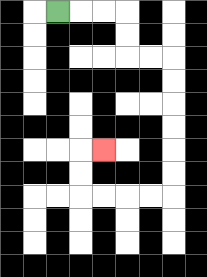{'start': '[2, 0]', 'end': '[4, 6]', 'path_directions': 'R,R,R,D,D,R,R,D,D,D,D,D,D,L,L,L,L,U,U,R', 'path_coordinates': '[[2, 0], [3, 0], [4, 0], [5, 0], [5, 1], [5, 2], [6, 2], [7, 2], [7, 3], [7, 4], [7, 5], [7, 6], [7, 7], [7, 8], [6, 8], [5, 8], [4, 8], [3, 8], [3, 7], [3, 6], [4, 6]]'}